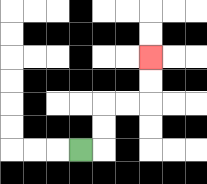{'start': '[3, 6]', 'end': '[6, 2]', 'path_directions': 'R,U,U,R,R,U,U', 'path_coordinates': '[[3, 6], [4, 6], [4, 5], [4, 4], [5, 4], [6, 4], [6, 3], [6, 2]]'}